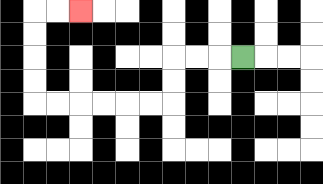{'start': '[10, 2]', 'end': '[3, 0]', 'path_directions': 'L,L,L,D,D,L,L,L,L,L,L,U,U,U,U,R,R', 'path_coordinates': '[[10, 2], [9, 2], [8, 2], [7, 2], [7, 3], [7, 4], [6, 4], [5, 4], [4, 4], [3, 4], [2, 4], [1, 4], [1, 3], [1, 2], [1, 1], [1, 0], [2, 0], [3, 0]]'}